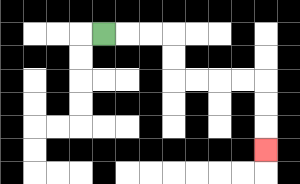{'start': '[4, 1]', 'end': '[11, 6]', 'path_directions': 'R,R,R,D,D,R,R,R,R,D,D,D', 'path_coordinates': '[[4, 1], [5, 1], [6, 1], [7, 1], [7, 2], [7, 3], [8, 3], [9, 3], [10, 3], [11, 3], [11, 4], [11, 5], [11, 6]]'}